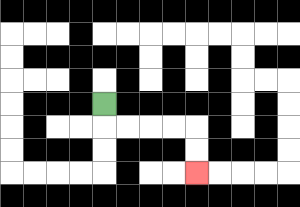{'start': '[4, 4]', 'end': '[8, 7]', 'path_directions': 'D,R,R,R,R,D,D', 'path_coordinates': '[[4, 4], [4, 5], [5, 5], [6, 5], [7, 5], [8, 5], [8, 6], [8, 7]]'}